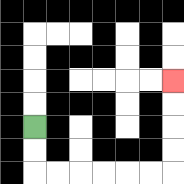{'start': '[1, 5]', 'end': '[7, 3]', 'path_directions': 'D,D,R,R,R,R,R,R,U,U,U,U', 'path_coordinates': '[[1, 5], [1, 6], [1, 7], [2, 7], [3, 7], [4, 7], [5, 7], [6, 7], [7, 7], [7, 6], [7, 5], [7, 4], [7, 3]]'}